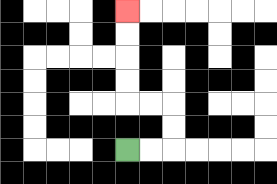{'start': '[5, 6]', 'end': '[5, 0]', 'path_directions': 'R,R,U,U,L,L,U,U,U,U', 'path_coordinates': '[[5, 6], [6, 6], [7, 6], [7, 5], [7, 4], [6, 4], [5, 4], [5, 3], [5, 2], [5, 1], [5, 0]]'}